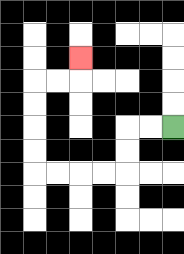{'start': '[7, 5]', 'end': '[3, 2]', 'path_directions': 'L,L,D,D,L,L,L,L,U,U,U,U,R,R,U', 'path_coordinates': '[[7, 5], [6, 5], [5, 5], [5, 6], [5, 7], [4, 7], [3, 7], [2, 7], [1, 7], [1, 6], [1, 5], [1, 4], [1, 3], [2, 3], [3, 3], [3, 2]]'}